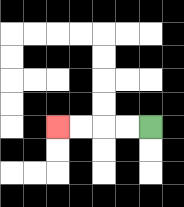{'start': '[6, 5]', 'end': '[2, 5]', 'path_directions': 'L,L,L,L', 'path_coordinates': '[[6, 5], [5, 5], [4, 5], [3, 5], [2, 5]]'}